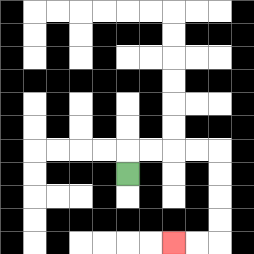{'start': '[5, 7]', 'end': '[7, 10]', 'path_directions': 'U,R,R,R,R,D,D,D,D,L,L', 'path_coordinates': '[[5, 7], [5, 6], [6, 6], [7, 6], [8, 6], [9, 6], [9, 7], [9, 8], [9, 9], [9, 10], [8, 10], [7, 10]]'}